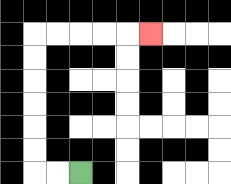{'start': '[3, 7]', 'end': '[6, 1]', 'path_directions': 'L,L,U,U,U,U,U,U,R,R,R,R,R', 'path_coordinates': '[[3, 7], [2, 7], [1, 7], [1, 6], [1, 5], [1, 4], [1, 3], [1, 2], [1, 1], [2, 1], [3, 1], [4, 1], [5, 1], [6, 1]]'}